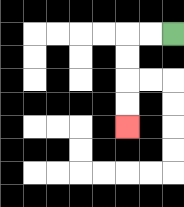{'start': '[7, 1]', 'end': '[5, 5]', 'path_directions': 'L,L,D,D,D,D', 'path_coordinates': '[[7, 1], [6, 1], [5, 1], [5, 2], [5, 3], [5, 4], [5, 5]]'}